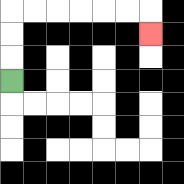{'start': '[0, 3]', 'end': '[6, 1]', 'path_directions': 'U,U,U,R,R,R,R,R,R,D', 'path_coordinates': '[[0, 3], [0, 2], [0, 1], [0, 0], [1, 0], [2, 0], [3, 0], [4, 0], [5, 0], [6, 0], [6, 1]]'}